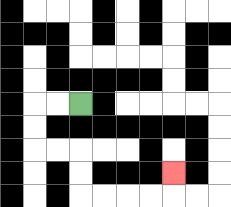{'start': '[3, 4]', 'end': '[7, 7]', 'path_directions': 'L,L,D,D,R,R,D,D,R,R,R,R,U', 'path_coordinates': '[[3, 4], [2, 4], [1, 4], [1, 5], [1, 6], [2, 6], [3, 6], [3, 7], [3, 8], [4, 8], [5, 8], [6, 8], [7, 8], [7, 7]]'}